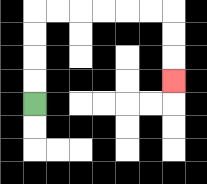{'start': '[1, 4]', 'end': '[7, 3]', 'path_directions': 'U,U,U,U,R,R,R,R,R,R,D,D,D', 'path_coordinates': '[[1, 4], [1, 3], [1, 2], [1, 1], [1, 0], [2, 0], [3, 0], [4, 0], [5, 0], [6, 0], [7, 0], [7, 1], [7, 2], [7, 3]]'}